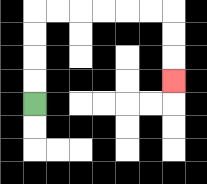{'start': '[1, 4]', 'end': '[7, 3]', 'path_directions': 'U,U,U,U,R,R,R,R,R,R,D,D,D', 'path_coordinates': '[[1, 4], [1, 3], [1, 2], [1, 1], [1, 0], [2, 0], [3, 0], [4, 0], [5, 0], [6, 0], [7, 0], [7, 1], [7, 2], [7, 3]]'}